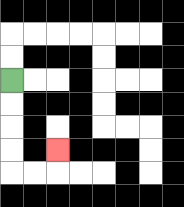{'start': '[0, 3]', 'end': '[2, 6]', 'path_directions': 'D,D,D,D,R,R,U', 'path_coordinates': '[[0, 3], [0, 4], [0, 5], [0, 6], [0, 7], [1, 7], [2, 7], [2, 6]]'}